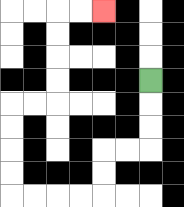{'start': '[6, 3]', 'end': '[4, 0]', 'path_directions': 'D,D,D,L,L,D,D,L,L,L,L,U,U,U,U,R,R,U,U,U,U,R,R', 'path_coordinates': '[[6, 3], [6, 4], [6, 5], [6, 6], [5, 6], [4, 6], [4, 7], [4, 8], [3, 8], [2, 8], [1, 8], [0, 8], [0, 7], [0, 6], [0, 5], [0, 4], [1, 4], [2, 4], [2, 3], [2, 2], [2, 1], [2, 0], [3, 0], [4, 0]]'}